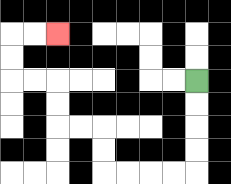{'start': '[8, 3]', 'end': '[2, 1]', 'path_directions': 'D,D,D,D,L,L,L,L,U,U,L,L,U,U,L,L,U,U,R,R', 'path_coordinates': '[[8, 3], [8, 4], [8, 5], [8, 6], [8, 7], [7, 7], [6, 7], [5, 7], [4, 7], [4, 6], [4, 5], [3, 5], [2, 5], [2, 4], [2, 3], [1, 3], [0, 3], [0, 2], [0, 1], [1, 1], [2, 1]]'}